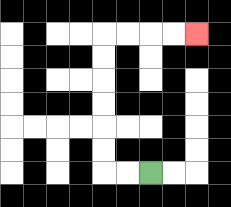{'start': '[6, 7]', 'end': '[8, 1]', 'path_directions': 'L,L,U,U,U,U,U,U,R,R,R,R', 'path_coordinates': '[[6, 7], [5, 7], [4, 7], [4, 6], [4, 5], [4, 4], [4, 3], [4, 2], [4, 1], [5, 1], [6, 1], [7, 1], [8, 1]]'}